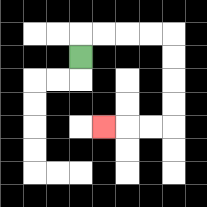{'start': '[3, 2]', 'end': '[4, 5]', 'path_directions': 'U,R,R,R,R,D,D,D,D,L,L,L', 'path_coordinates': '[[3, 2], [3, 1], [4, 1], [5, 1], [6, 1], [7, 1], [7, 2], [7, 3], [7, 4], [7, 5], [6, 5], [5, 5], [4, 5]]'}